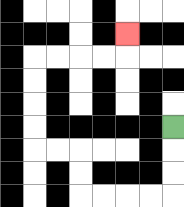{'start': '[7, 5]', 'end': '[5, 1]', 'path_directions': 'D,D,D,L,L,L,L,U,U,L,L,U,U,U,U,R,R,R,R,U', 'path_coordinates': '[[7, 5], [7, 6], [7, 7], [7, 8], [6, 8], [5, 8], [4, 8], [3, 8], [3, 7], [3, 6], [2, 6], [1, 6], [1, 5], [1, 4], [1, 3], [1, 2], [2, 2], [3, 2], [4, 2], [5, 2], [5, 1]]'}